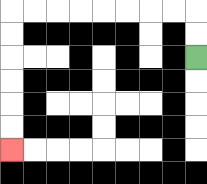{'start': '[8, 2]', 'end': '[0, 6]', 'path_directions': 'U,U,L,L,L,L,L,L,L,L,D,D,D,D,D,D', 'path_coordinates': '[[8, 2], [8, 1], [8, 0], [7, 0], [6, 0], [5, 0], [4, 0], [3, 0], [2, 0], [1, 0], [0, 0], [0, 1], [0, 2], [0, 3], [0, 4], [0, 5], [0, 6]]'}